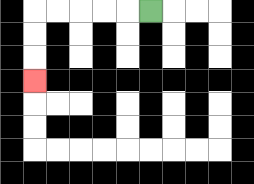{'start': '[6, 0]', 'end': '[1, 3]', 'path_directions': 'L,L,L,L,L,D,D,D', 'path_coordinates': '[[6, 0], [5, 0], [4, 0], [3, 0], [2, 0], [1, 0], [1, 1], [1, 2], [1, 3]]'}